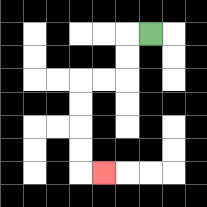{'start': '[6, 1]', 'end': '[4, 7]', 'path_directions': 'L,D,D,L,L,D,D,D,D,R', 'path_coordinates': '[[6, 1], [5, 1], [5, 2], [5, 3], [4, 3], [3, 3], [3, 4], [3, 5], [3, 6], [3, 7], [4, 7]]'}